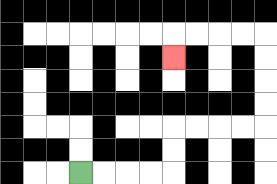{'start': '[3, 7]', 'end': '[7, 2]', 'path_directions': 'R,R,R,R,U,U,R,R,R,R,U,U,U,U,L,L,L,L,D', 'path_coordinates': '[[3, 7], [4, 7], [5, 7], [6, 7], [7, 7], [7, 6], [7, 5], [8, 5], [9, 5], [10, 5], [11, 5], [11, 4], [11, 3], [11, 2], [11, 1], [10, 1], [9, 1], [8, 1], [7, 1], [7, 2]]'}